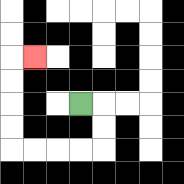{'start': '[3, 4]', 'end': '[1, 2]', 'path_directions': 'R,D,D,L,L,L,L,U,U,U,U,R', 'path_coordinates': '[[3, 4], [4, 4], [4, 5], [4, 6], [3, 6], [2, 6], [1, 6], [0, 6], [0, 5], [0, 4], [0, 3], [0, 2], [1, 2]]'}